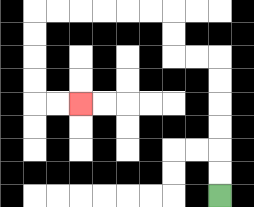{'start': '[9, 8]', 'end': '[3, 4]', 'path_directions': 'U,U,U,U,U,U,L,L,U,U,L,L,L,L,L,L,D,D,D,D,R,R', 'path_coordinates': '[[9, 8], [9, 7], [9, 6], [9, 5], [9, 4], [9, 3], [9, 2], [8, 2], [7, 2], [7, 1], [7, 0], [6, 0], [5, 0], [4, 0], [3, 0], [2, 0], [1, 0], [1, 1], [1, 2], [1, 3], [1, 4], [2, 4], [3, 4]]'}